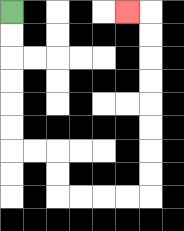{'start': '[0, 0]', 'end': '[5, 0]', 'path_directions': 'D,D,D,D,D,D,R,R,D,D,R,R,R,R,U,U,U,U,U,U,U,U,L', 'path_coordinates': '[[0, 0], [0, 1], [0, 2], [0, 3], [0, 4], [0, 5], [0, 6], [1, 6], [2, 6], [2, 7], [2, 8], [3, 8], [4, 8], [5, 8], [6, 8], [6, 7], [6, 6], [6, 5], [6, 4], [6, 3], [6, 2], [6, 1], [6, 0], [5, 0]]'}